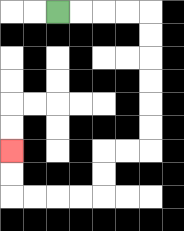{'start': '[2, 0]', 'end': '[0, 6]', 'path_directions': 'R,R,R,R,D,D,D,D,D,D,L,L,D,D,L,L,L,L,U,U', 'path_coordinates': '[[2, 0], [3, 0], [4, 0], [5, 0], [6, 0], [6, 1], [6, 2], [6, 3], [6, 4], [6, 5], [6, 6], [5, 6], [4, 6], [4, 7], [4, 8], [3, 8], [2, 8], [1, 8], [0, 8], [0, 7], [0, 6]]'}